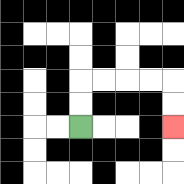{'start': '[3, 5]', 'end': '[7, 5]', 'path_directions': 'U,U,R,R,R,R,D,D', 'path_coordinates': '[[3, 5], [3, 4], [3, 3], [4, 3], [5, 3], [6, 3], [7, 3], [7, 4], [7, 5]]'}